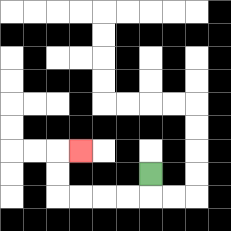{'start': '[6, 7]', 'end': '[3, 6]', 'path_directions': 'D,L,L,L,L,U,U,R', 'path_coordinates': '[[6, 7], [6, 8], [5, 8], [4, 8], [3, 8], [2, 8], [2, 7], [2, 6], [3, 6]]'}